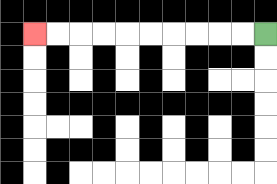{'start': '[11, 1]', 'end': '[1, 1]', 'path_directions': 'L,L,L,L,L,L,L,L,L,L', 'path_coordinates': '[[11, 1], [10, 1], [9, 1], [8, 1], [7, 1], [6, 1], [5, 1], [4, 1], [3, 1], [2, 1], [1, 1]]'}